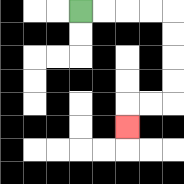{'start': '[3, 0]', 'end': '[5, 5]', 'path_directions': 'R,R,R,R,D,D,D,D,L,L,D', 'path_coordinates': '[[3, 0], [4, 0], [5, 0], [6, 0], [7, 0], [7, 1], [7, 2], [7, 3], [7, 4], [6, 4], [5, 4], [5, 5]]'}